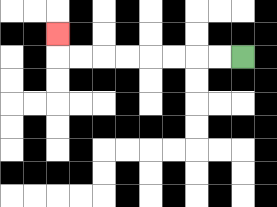{'start': '[10, 2]', 'end': '[2, 1]', 'path_directions': 'L,L,L,L,L,L,L,L,U', 'path_coordinates': '[[10, 2], [9, 2], [8, 2], [7, 2], [6, 2], [5, 2], [4, 2], [3, 2], [2, 2], [2, 1]]'}